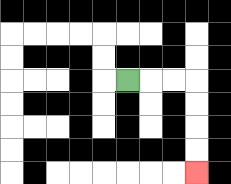{'start': '[5, 3]', 'end': '[8, 7]', 'path_directions': 'R,R,R,D,D,D,D', 'path_coordinates': '[[5, 3], [6, 3], [7, 3], [8, 3], [8, 4], [8, 5], [8, 6], [8, 7]]'}